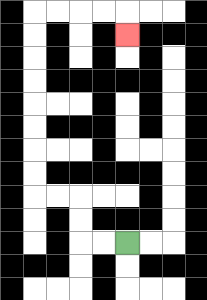{'start': '[5, 10]', 'end': '[5, 1]', 'path_directions': 'L,L,U,U,L,L,U,U,U,U,U,U,U,U,R,R,R,R,D', 'path_coordinates': '[[5, 10], [4, 10], [3, 10], [3, 9], [3, 8], [2, 8], [1, 8], [1, 7], [1, 6], [1, 5], [1, 4], [1, 3], [1, 2], [1, 1], [1, 0], [2, 0], [3, 0], [4, 0], [5, 0], [5, 1]]'}